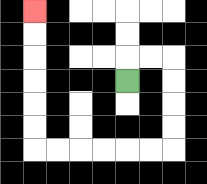{'start': '[5, 3]', 'end': '[1, 0]', 'path_directions': 'U,R,R,D,D,D,D,L,L,L,L,L,L,U,U,U,U,U,U', 'path_coordinates': '[[5, 3], [5, 2], [6, 2], [7, 2], [7, 3], [7, 4], [7, 5], [7, 6], [6, 6], [5, 6], [4, 6], [3, 6], [2, 6], [1, 6], [1, 5], [1, 4], [1, 3], [1, 2], [1, 1], [1, 0]]'}